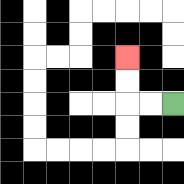{'start': '[7, 4]', 'end': '[5, 2]', 'path_directions': 'L,L,U,U', 'path_coordinates': '[[7, 4], [6, 4], [5, 4], [5, 3], [5, 2]]'}